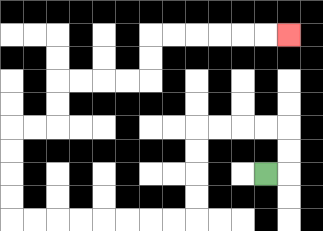{'start': '[11, 7]', 'end': '[12, 1]', 'path_directions': 'R,U,U,L,L,L,L,D,D,D,D,L,L,L,L,L,L,L,L,U,U,U,U,R,R,U,U,R,R,R,R,U,U,R,R,R,R,R,R', 'path_coordinates': '[[11, 7], [12, 7], [12, 6], [12, 5], [11, 5], [10, 5], [9, 5], [8, 5], [8, 6], [8, 7], [8, 8], [8, 9], [7, 9], [6, 9], [5, 9], [4, 9], [3, 9], [2, 9], [1, 9], [0, 9], [0, 8], [0, 7], [0, 6], [0, 5], [1, 5], [2, 5], [2, 4], [2, 3], [3, 3], [4, 3], [5, 3], [6, 3], [6, 2], [6, 1], [7, 1], [8, 1], [9, 1], [10, 1], [11, 1], [12, 1]]'}